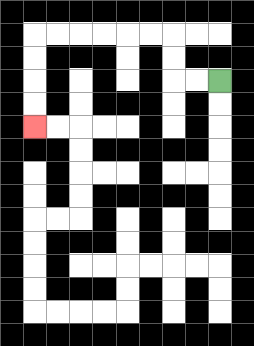{'start': '[9, 3]', 'end': '[1, 5]', 'path_directions': 'L,L,U,U,L,L,L,L,L,L,D,D,D,D', 'path_coordinates': '[[9, 3], [8, 3], [7, 3], [7, 2], [7, 1], [6, 1], [5, 1], [4, 1], [3, 1], [2, 1], [1, 1], [1, 2], [1, 3], [1, 4], [1, 5]]'}